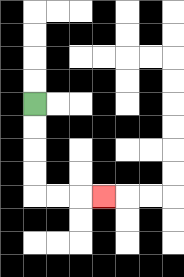{'start': '[1, 4]', 'end': '[4, 8]', 'path_directions': 'D,D,D,D,R,R,R', 'path_coordinates': '[[1, 4], [1, 5], [1, 6], [1, 7], [1, 8], [2, 8], [3, 8], [4, 8]]'}